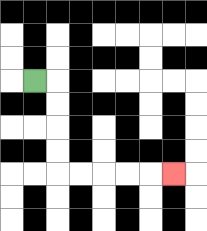{'start': '[1, 3]', 'end': '[7, 7]', 'path_directions': 'R,D,D,D,D,R,R,R,R,R', 'path_coordinates': '[[1, 3], [2, 3], [2, 4], [2, 5], [2, 6], [2, 7], [3, 7], [4, 7], [5, 7], [6, 7], [7, 7]]'}